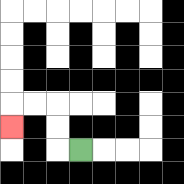{'start': '[3, 6]', 'end': '[0, 5]', 'path_directions': 'L,U,U,L,L,D', 'path_coordinates': '[[3, 6], [2, 6], [2, 5], [2, 4], [1, 4], [0, 4], [0, 5]]'}